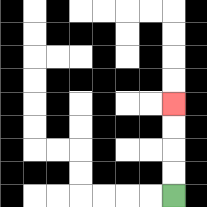{'start': '[7, 8]', 'end': '[7, 4]', 'path_directions': 'U,U,U,U', 'path_coordinates': '[[7, 8], [7, 7], [7, 6], [7, 5], [7, 4]]'}